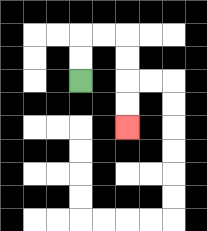{'start': '[3, 3]', 'end': '[5, 5]', 'path_directions': 'U,U,R,R,D,D,D,D', 'path_coordinates': '[[3, 3], [3, 2], [3, 1], [4, 1], [5, 1], [5, 2], [5, 3], [5, 4], [5, 5]]'}